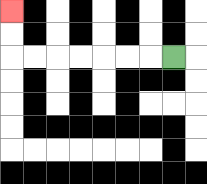{'start': '[7, 2]', 'end': '[0, 0]', 'path_directions': 'L,L,L,L,L,L,L,U,U', 'path_coordinates': '[[7, 2], [6, 2], [5, 2], [4, 2], [3, 2], [2, 2], [1, 2], [0, 2], [0, 1], [0, 0]]'}